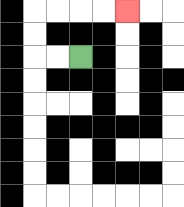{'start': '[3, 2]', 'end': '[5, 0]', 'path_directions': 'L,L,U,U,R,R,R,R', 'path_coordinates': '[[3, 2], [2, 2], [1, 2], [1, 1], [1, 0], [2, 0], [3, 0], [4, 0], [5, 0]]'}